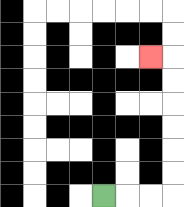{'start': '[4, 8]', 'end': '[6, 2]', 'path_directions': 'R,R,R,U,U,U,U,U,U,L', 'path_coordinates': '[[4, 8], [5, 8], [6, 8], [7, 8], [7, 7], [7, 6], [7, 5], [7, 4], [7, 3], [7, 2], [6, 2]]'}